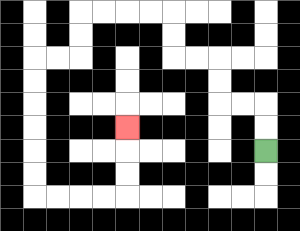{'start': '[11, 6]', 'end': '[5, 5]', 'path_directions': 'U,U,L,L,U,U,L,L,U,U,L,L,L,L,D,D,L,L,D,D,D,D,D,D,R,R,R,R,U,U,U', 'path_coordinates': '[[11, 6], [11, 5], [11, 4], [10, 4], [9, 4], [9, 3], [9, 2], [8, 2], [7, 2], [7, 1], [7, 0], [6, 0], [5, 0], [4, 0], [3, 0], [3, 1], [3, 2], [2, 2], [1, 2], [1, 3], [1, 4], [1, 5], [1, 6], [1, 7], [1, 8], [2, 8], [3, 8], [4, 8], [5, 8], [5, 7], [5, 6], [5, 5]]'}